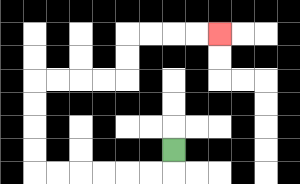{'start': '[7, 6]', 'end': '[9, 1]', 'path_directions': 'D,L,L,L,L,L,L,U,U,U,U,R,R,R,R,U,U,R,R,R,R', 'path_coordinates': '[[7, 6], [7, 7], [6, 7], [5, 7], [4, 7], [3, 7], [2, 7], [1, 7], [1, 6], [1, 5], [1, 4], [1, 3], [2, 3], [3, 3], [4, 3], [5, 3], [5, 2], [5, 1], [6, 1], [7, 1], [8, 1], [9, 1]]'}